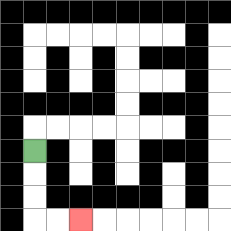{'start': '[1, 6]', 'end': '[3, 9]', 'path_directions': 'D,D,D,R,R', 'path_coordinates': '[[1, 6], [1, 7], [1, 8], [1, 9], [2, 9], [3, 9]]'}